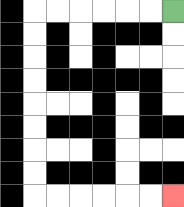{'start': '[7, 0]', 'end': '[7, 8]', 'path_directions': 'L,L,L,L,L,L,D,D,D,D,D,D,D,D,R,R,R,R,R,R', 'path_coordinates': '[[7, 0], [6, 0], [5, 0], [4, 0], [3, 0], [2, 0], [1, 0], [1, 1], [1, 2], [1, 3], [1, 4], [1, 5], [1, 6], [1, 7], [1, 8], [2, 8], [3, 8], [4, 8], [5, 8], [6, 8], [7, 8]]'}